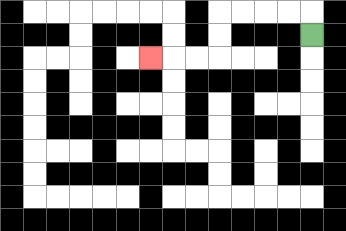{'start': '[13, 1]', 'end': '[6, 2]', 'path_directions': 'U,L,L,L,L,D,D,L,L,L', 'path_coordinates': '[[13, 1], [13, 0], [12, 0], [11, 0], [10, 0], [9, 0], [9, 1], [9, 2], [8, 2], [7, 2], [6, 2]]'}